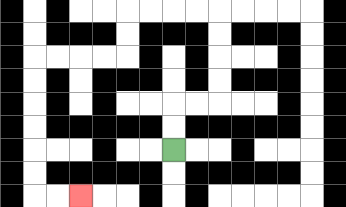{'start': '[7, 6]', 'end': '[3, 8]', 'path_directions': 'U,U,R,R,U,U,U,U,L,L,L,L,D,D,L,L,L,L,D,D,D,D,D,D,R,R', 'path_coordinates': '[[7, 6], [7, 5], [7, 4], [8, 4], [9, 4], [9, 3], [9, 2], [9, 1], [9, 0], [8, 0], [7, 0], [6, 0], [5, 0], [5, 1], [5, 2], [4, 2], [3, 2], [2, 2], [1, 2], [1, 3], [1, 4], [1, 5], [1, 6], [1, 7], [1, 8], [2, 8], [3, 8]]'}